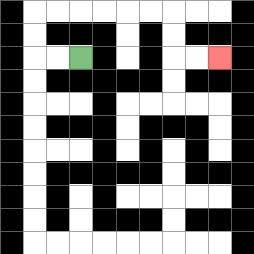{'start': '[3, 2]', 'end': '[9, 2]', 'path_directions': 'L,L,U,U,R,R,R,R,R,R,D,D,R,R', 'path_coordinates': '[[3, 2], [2, 2], [1, 2], [1, 1], [1, 0], [2, 0], [3, 0], [4, 0], [5, 0], [6, 0], [7, 0], [7, 1], [7, 2], [8, 2], [9, 2]]'}